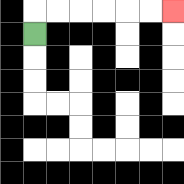{'start': '[1, 1]', 'end': '[7, 0]', 'path_directions': 'U,R,R,R,R,R,R', 'path_coordinates': '[[1, 1], [1, 0], [2, 0], [3, 0], [4, 0], [5, 0], [6, 0], [7, 0]]'}